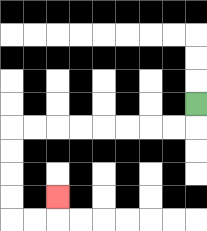{'start': '[8, 4]', 'end': '[2, 8]', 'path_directions': 'D,L,L,L,L,L,L,L,L,D,D,D,D,R,R,U', 'path_coordinates': '[[8, 4], [8, 5], [7, 5], [6, 5], [5, 5], [4, 5], [3, 5], [2, 5], [1, 5], [0, 5], [0, 6], [0, 7], [0, 8], [0, 9], [1, 9], [2, 9], [2, 8]]'}